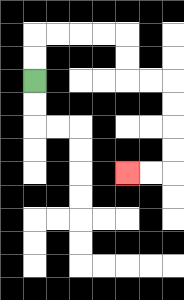{'start': '[1, 3]', 'end': '[5, 7]', 'path_directions': 'U,U,R,R,R,R,D,D,R,R,D,D,D,D,L,L', 'path_coordinates': '[[1, 3], [1, 2], [1, 1], [2, 1], [3, 1], [4, 1], [5, 1], [5, 2], [5, 3], [6, 3], [7, 3], [7, 4], [7, 5], [7, 6], [7, 7], [6, 7], [5, 7]]'}